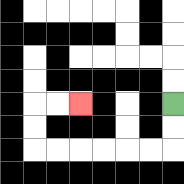{'start': '[7, 4]', 'end': '[3, 4]', 'path_directions': 'D,D,L,L,L,L,L,L,U,U,R,R', 'path_coordinates': '[[7, 4], [7, 5], [7, 6], [6, 6], [5, 6], [4, 6], [3, 6], [2, 6], [1, 6], [1, 5], [1, 4], [2, 4], [3, 4]]'}